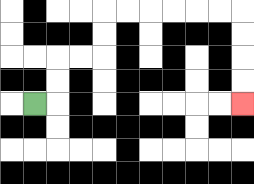{'start': '[1, 4]', 'end': '[10, 4]', 'path_directions': 'R,U,U,R,R,U,U,R,R,R,R,R,R,D,D,D,D', 'path_coordinates': '[[1, 4], [2, 4], [2, 3], [2, 2], [3, 2], [4, 2], [4, 1], [4, 0], [5, 0], [6, 0], [7, 0], [8, 0], [9, 0], [10, 0], [10, 1], [10, 2], [10, 3], [10, 4]]'}